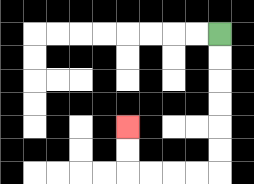{'start': '[9, 1]', 'end': '[5, 5]', 'path_directions': 'D,D,D,D,D,D,L,L,L,L,U,U', 'path_coordinates': '[[9, 1], [9, 2], [9, 3], [9, 4], [9, 5], [9, 6], [9, 7], [8, 7], [7, 7], [6, 7], [5, 7], [5, 6], [5, 5]]'}